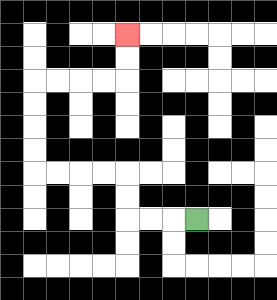{'start': '[8, 9]', 'end': '[5, 1]', 'path_directions': 'L,L,L,U,U,L,L,L,L,U,U,U,U,R,R,R,R,U,U', 'path_coordinates': '[[8, 9], [7, 9], [6, 9], [5, 9], [5, 8], [5, 7], [4, 7], [3, 7], [2, 7], [1, 7], [1, 6], [1, 5], [1, 4], [1, 3], [2, 3], [3, 3], [4, 3], [5, 3], [5, 2], [5, 1]]'}